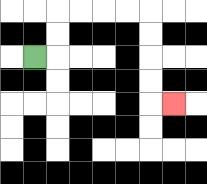{'start': '[1, 2]', 'end': '[7, 4]', 'path_directions': 'R,U,U,R,R,R,R,D,D,D,D,R', 'path_coordinates': '[[1, 2], [2, 2], [2, 1], [2, 0], [3, 0], [4, 0], [5, 0], [6, 0], [6, 1], [6, 2], [6, 3], [6, 4], [7, 4]]'}